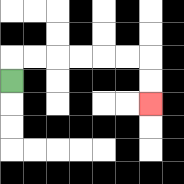{'start': '[0, 3]', 'end': '[6, 4]', 'path_directions': 'U,R,R,R,R,R,R,D,D', 'path_coordinates': '[[0, 3], [0, 2], [1, 2], [2, 2], [3, 2], [4, 2], [5, 2], [6, 2], [6, 3], [6, 4]]'}